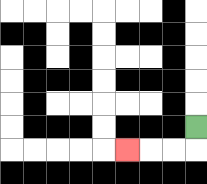{'start': '[8, 5]', 'end': '[5, 6]', 'path_directions': 'D,L,L,L', 'path_coordinates': '[[8, 5], [8, 6], [7, 6], [6, 6], [5, 6]]'}